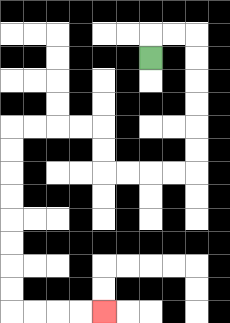{'start': '[6, 2]', 'end': '[4, 13]', 'path_directions': 'U,R,R,D,D,D,D,D,D,L,L,L,L,U,U,L,L,L,L,D,D,D,D,D,D,D,D,R,R,R,R', 'path_coordinates': '[[6, 2], [6, 1], [7, 1], [8, 1], [8, 2], [8, 3], [8, 4], [8, 5], [8, 6], [8, 7], [7, 7], [6, 7], [5, 7], [4, 7], [4, 6], [4, 5], [3, 5], [2, 5], [1, 5], [0, 5], [0, 6], [0, 7], [0, 8], [0, 9], [0, 10], [0, 11], [0, 12], [0, 13], [1, 13], [2, 13], [3, 13], [4, 13]]'}